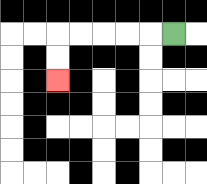{'start': '[7, 1]', 'end': '[2, 3]', 'path_directions': 'L,L,L,L,L,D,D', 'path_coordinates': '[[7, 1], [6, 1], [5, 1], [4, 1], [3, 1], [2, 1], [2, 2], [2, 3]]'}